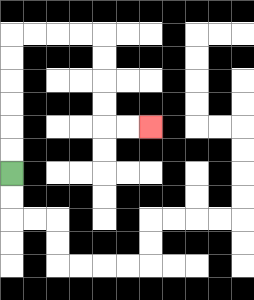{'start': '[0, 7]', 'end': '[6, 5]', 'path_directions': 'U,U,U,U,U,U,R,R,R,R,D,D,D,D,R,R', 'path_coordinates': '[[0, 7], [0, 6], [0, 5], [0, 4], [0, 3], [0, 2], [0, 1], [1, 1], [2, 1], [3, 1], [4, 1], [4, 2], [4, 3], [4, 4], [4, 5], [5, 5], [6, 5]]'}